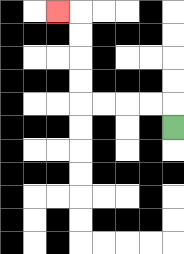{'start': '[7, 5]', 'end': '[2, 0]', 'path_directions': 'U,L,L,L,L,U,U,U,U,L', 'path_coordinates': '[[7, 5], [7, 4], [6, 4], [5, 4], [4, 4], [3, 4], [3, 3], [3, 2], [3, 1], [3, 0], [2, 0]]'}